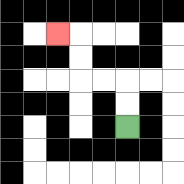{'start': '[5, 5]', 'end': '[2, 1]', 'path_directions': 'U,U,L,L,U,U,L', 'path_coordinates': '[[5, 5], [5, 4], [5, 3], [4, 3], [3, 3], [3, 2], [3, 1], [2, 1]]'}